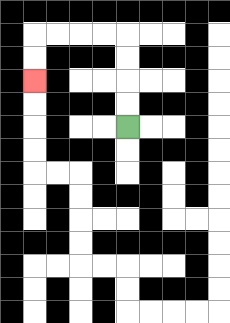{'start': '[5, 5]', 'end': '[1, 3]', 'path_directions': 'U,U,U,U,L,L,L,L,D,D', 'path_coordinates': '[[5, 5], [5, 4], [5, 3], [5, 2], [5, 1], [4, 1], [3, 1], [2, 1], [1, 1], [1, 2], [1, 3]]'}